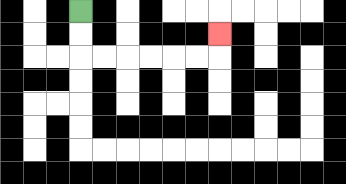{'start': '[3, 0]', 'end': '[9, 1]', 'path_directions': 'D,D,R,R,R,R,R,R,U', 'path_coordinates': '[[3, 0], [3, 1], [3, 2], [4, 2], [5, 2], [6, 2], [7, 2], [8, 2], [9, 2], [9, 1]]'}